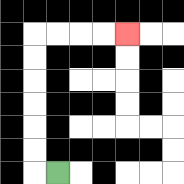{'start': '[2, 7]', 'end': '[5, 1]', 'path_directions': 'L,U,U,U,U,U,U,R,R,R,R', 'path_coordinates': '[[2, 7], [1, 7], [1, 6], [1, 5], [1, 4], [1, 3], [1, 2], [1, 1], [2, 1], [3, 1], [4, 1], [5, 1]]'}